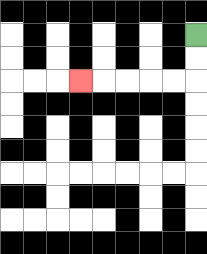{'start': '[8, 1]', 'end': '[3, 3]', 'path_directions': 'D,D,L,L,L,L,L', 'path_coordinates': '[[8, 1], [8, 2], [8, 3], [7, 3], [6, 3], [5, 3], [4, 3], [3, 3]]'}